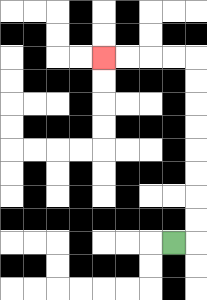{'start': '[7, 10]', 'end': '[4, 2]', 'path_directions': 'R,U,U,U,U,U,U,U,U,L,L,L,L', 'path_coordinates': '[[7, 10], [8, 10], [8, 9], [8, 8], [8, 7], [8, 6], [8, 5], [8, 4], [8, 3], [8, 2], [7, 2], [6, 2], [5, 2], [4, 2]]'}